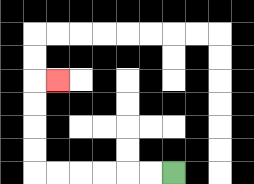{'start': '[7, 7]', 'end': '[2, 3]', 'path_directions': 'L,L,L,L,L,L,U,U,U,U,R', 'path_coordinates': '[[7, 7], [6, 7], [5, 7], [4, 7], [3, 7], [2, 7], [1, 7], [1, 6], [1, 5], [1, 4], [1, 3], [2, 3]]'}